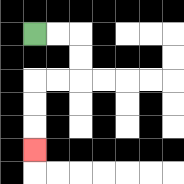{'start': '[1, 1]', 'end': '[1, 6]', 'path_directions': 'R,R,D,D,L,L,D,D,D', 'path_coordinates': '[[1, 1], [2, 1], [3, 1], [3, 2], [3, 3], [2, 3], [1, 3], [1, 4], [1, 5], [1, 6]]'}